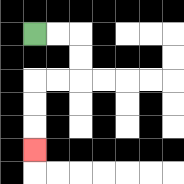{'start': '[1, 1]', 'end': '[1, 6]', 'path_directions': 'R,R,D,D,L,L,D,D,D', 'path_coordinates': '[[1, 1], [2, 1], [3, 1], [3, 2], [3, 3], [2, 3], [1, 3], [1, 4], [1, 5], [1, 6]]'}